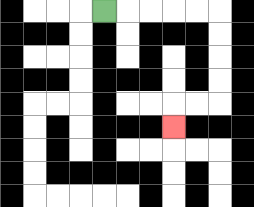{'start': '[4, 0]', 'end': '[7, 5]', 'path_directions': 'R,R,R,R,R,D,D,D,D,L,L,D', 'path_coordinates': '[[4, 0], [5, 0], [6, 0], [7, 0], [8, 0], [9, 0], [9, 1], [9, 2], [9, 3], [9, 4], [8, 4], [7, 4], [7, 5]]'}